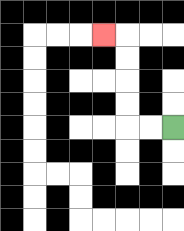{'start': '[7, 5]', 'end': '[4, 1]', 'path_directions': 'L,L,U,U,U,U,L', 'path_coordinates': '[[7, 5], [6, 5], [5, 5], [5, 4], [5, 3], [5, 2], [5, 1], [4, 1]]'}